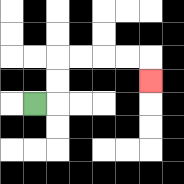{'start': '[1, 4]', 'end': '[6, 3]', 'path_directions': 'R,U,U,R,R,R,R,D', 'path_coordinates': '[[1, 4], [2, 4], [2, 3], [2, 2], [3, 2], [4, 2], [5, 2], [6, 2], [6, 3]]'}